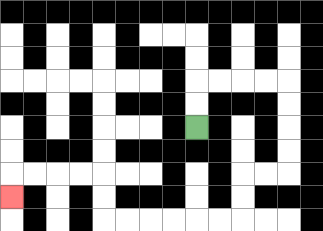{'start': '[8, 5]', 'end': '[0, 8]', 'path_directions': 'U,U,R,R,R,R,D,D,D,D,L,L,D,D,L,L,L,L,L,L,U,U,L,L,L,L,D', 'path_coordinates': '[[8, 5], [8, 4], [8, 3], [9, 3], [10, 3], [11, 3], [12, 3], [12, 4], [12, 5], [12, 6], [12, 7], [11, 7], [10, 7], [10, 8], [10, 9], [9, 9], [8, 9], [7, 9], [6, 9], [5, 9], [4, 9], [4, 8], [4, 7], [3, 7], [2, 7], [1, 7], [0, 7], [0, 8]]'}